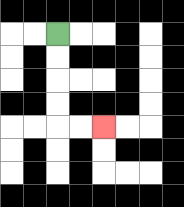{'start': '[2, 1]', 'end': '[4, 5]', 'path_directions': 'D,D,D,D,R,R', 'path_coordinates': '[[2, 1], [2, 2], [2, 3], [2, 4], [2, 5], [3, 5], [4, 5]]'}